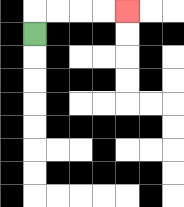{'start': '[1, 1]', 'end': '[5, 0]', 'path_directions': 'U,R,R,R,R', 'path_coordinates': '[[1, 1], [1, 0], [2, 0], [3, 0], [4, 0], [5, 0]]'}